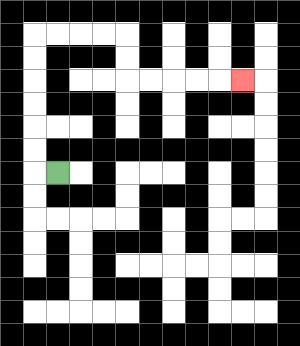{'start': '[2, 7]', 'end': '[10, 3]', 'path_directions': 'L,U,U,U,U,U,U,R,R,R,R,D,D,R,R,R,R,R', 'path_coordinates': '[[2, 7], [1, 7], [1, 6], [1, 5], [1, 4], [1, 3], [1, 2], [1, 1], [2, 1], [3, 1], [4, 1], [5, 1], [5, 2], [5, 3], [6, 3], [7, 3], [8, 3], [9, 3], [10, 3]]'}